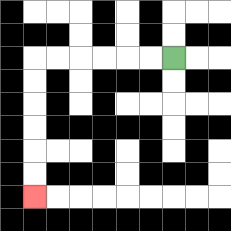{'start': '[7, 2]', 'end': '[1, 8]', 'path_directions': 'L,L,L,L,L,L,D,D,D,D,D,D', 'path_coordinates': '[[7, 2], [6, 2], [5, 2], [4, 2], [3, 2], [2, 2], [1, 2], [1, 3], [1, 4], [1, 5], [1, 6], [1, 7], [1, 8]]'}